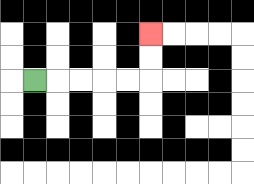{'start': '[1, 3]', 'end': '[6, 1]', 'path_directions': 'R,R,R,R,R,U,U', 'path_coordinates': '[[1, 3], [2, 3], [3, 3], [4, 3], [5, 3], [6, 3], [6, 2], [6, 1]]'}